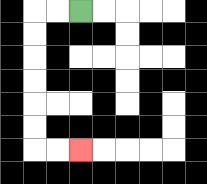{'start': '[3, 0]', 'end': '[3, 6]', 'path_directions': 'L,L,D,D,D,D,D,D,R,R', 'path_coordinates': '[[3, 0], [2, 0], [1, 0], [1, 1], [1, 2], [1, 3], [1, 4], [1, 5], [1, 6], [2, 6], [3, 6]]'}